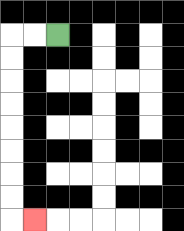{'start': '[2, 1]', 'end': '[1, 9]', 'path_directions': 'L,L,D,D,D,D,D,D,D,D,R', 'path_coordinates': '[[2, 1], [1, 1], [0, 1], [0, 2], [0, 3], [0, 4], [0, 5], [0, 6], [0, 7], [0, 8], [0, 9], [1, 9]]'}